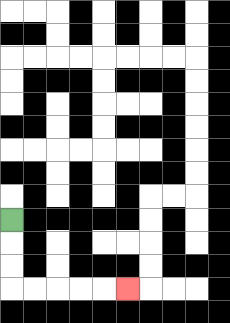{'start': '[0, 9]', 'end': '[5, 12]', 'path_directions': 'D,D,D,R,R,R,R,R', 'path_coordinates': '[[0, 9], [0, 10], [0, 11], [0, 12], [1, 12], [2, 12], [3, 12], [4, 12], [5, 12]]'}